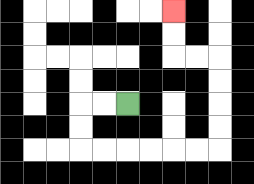{'start': '[5, 4]', 'end': '[7, 0]', 'path_directions': 'L,L,D,D,R,R,R,R,R,R,U,U,U,U,L,L,U,U', 'path_coordinates': '[[5, 4], [4, 4], [3, 4], [3, 5], [3, 6], [4, 6], [5, 6], [6, 6], [7, 6], [8, 6], [9, 6], [9, 5], [9, 4], [9, 3], [9, 2], [8, 2], [7, 2], [7, 1], [7, 0]]'}